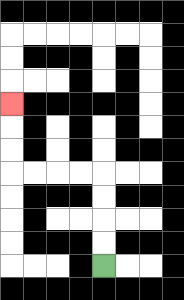{'start': '[4, 11]', 'end': '[0, 4]', 'path_directions': 'U,U,U,U,L,L,L,L,U,U,U', 'path_coordinates': '[[4, 11], [4, 10], [4, 9], [4, 8], [4, 7], [3, 7], [2, 7], [1, 7], [0, 7], [0, 6], [0, 5], [0, 4]]'}